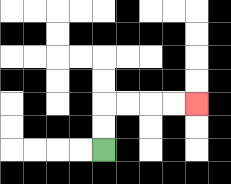{'start': '[4, 6]', 'end': '[8, 4]', 'path_directions': 'U,U,R,R,R,R', 'path_coordinates': '[[4, 6], [4, 5], [4, 4], [5, 4], [6, 4], [7, 4], [8, 4]]'}